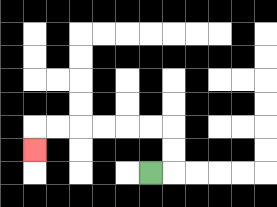{'start': '[6, 7]', 'end': '[1, 6]', 'path_directions': 'R,U,U,L,L,L,L,L,L,D', 'path_coordinates': '[[6, 7], [7, 7], [7, 6], [7, 5], [6, 5], [5, 5], [4, 5], [3, 5], [2, 5], [1, 5], [1, 6]]'}